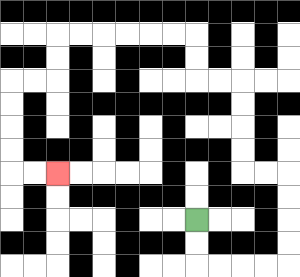{'start': '[8, 9]', 'end': '[2, 7]', 'path_directions': 'D,D,R,R,R,R,U,U,U,U,L,L,U,U,U,U,L,L,U,U,L,L,L,L,L,L,D,D,L,L,D,D,D,D,R,R', 'path_coordinates': '[[8, 9], [8, 10], [8, 11], [9, 11], [10, 11], [11, 11], [12, 11], [12, 10], [12, 9], [12, 8], [12, 7], [11, 7], [10, 7], [10, 6], [10, 5], [10, 4], [10, 3], [9, 3], [8, 3], [8, 2], [8, 1], [7, 1], [6, 1], [5, 1], [4, 1], [3, 1], [2, 1], [2, 2], [2, 3], [1, 3], [0, 3], [0, 4], [0, 5], [0, 6], [0, 7], [1, 7], [2, 7]]'}